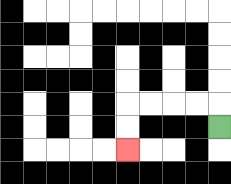{'start': '[9, 5]', 'end': '[5, 6]', 'path_directions': 'U,L,L,L,L,D,D', 'path_coordinates': '[[9, 5], [9, 4], [8, 4], [7, 4], [6, 4], [5, 4], [5, 5], [5, 6]]'}